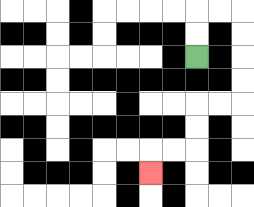{'start': '[8, 2]', 'end': '[6, 7]', 'path_directions': 'U,U,R,R,D,D,D,D,L,L,D,D,L,L,D', 'path_coordinates': '[[8, 2], [8, 1], [8, 0], [9, 0], [10, 0], [10, 1], [10, 2], [10, 3], [10, 4], [9, 4], [8, 4], [8, 5], [8, 6], [7, 6], [6, 6], [6, 7]]'}